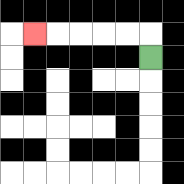{'start': '[6, 2]', 'end': '[1, 1]', 'path_directions': 'U,L,L,L,L,L', 'path_coordinates': '[[6, 2], [6, 1], [5, 1], [4, 1], [3, 1], [2, 1], [1, 1]]'}